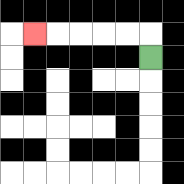{'start': '[6, 2]', 'end': '[1, 1]', 'path_directions': 'U,L,L,L,L,L', 'path_coordinates': '[[6, 2], [6, 1], [5, 1], [4, 1], [3, 1], [2, 1], [1, 1]]'}